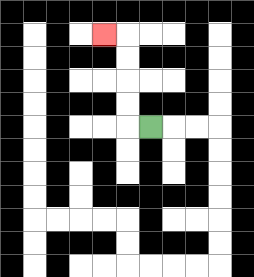{'start': '[6, 5]', 'end': '[4, 1]', 'path_directions': 'L,U,U,U,U,L', 'path_coordinates': '[[6, 5], [5, 5], [5, 4], [5, 3], [5, 2], [5, 1], [4, 1]]'}